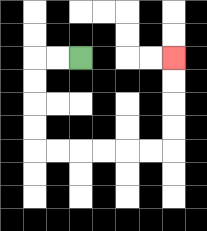{'start': '[3, 2]', 'end': '[7, 2]', 'path_directions': 'L,L,D,D,D,D,R,R,R,R,R,R,U,U,U,U', 'path_coordinates': '[[3, 2], [2, 2], [1, 2], [1, 3], [1, 4], [1, 5], [1, 6], [2, 6], [3, 6], [4, 6], [5, 6], [6, 6], [7, 6], [7, 5], [7, 4], [7, 3], [7, 2]]'}